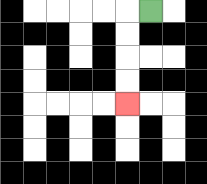{'start': '[6, 0]', 'end': '[5, 4]', 'path_directions': 'L,D,D,D,D', 'path_coordinates': '[[6, 0], [5, 0], [5, 1], [5, 2], [5, 3], [5, 4]]'}